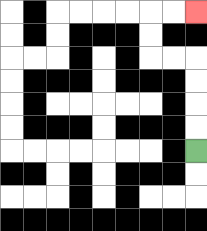{'start': '[8, 6]', 'end': '[8, 0]', 'path_directions': 'U,U,U,U,L,L,U,U,R,R', 'path_coordinates': '[[8, 6], [8, 5], [8, 4], [8, 3], [8, 2], [7, 2], [6, 2], [6, 1], [6, 0], [7, 0], [8, 0]]'}